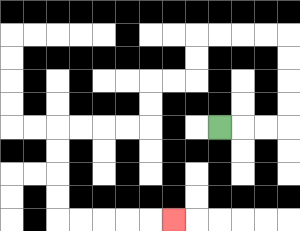{'start': '[9, 5]', 'end': '[7, 9]', 'path_directions': 'R,R,R,U,U,U,U,L,L,L,L,D,D,L,L,D,D,L,L,L,L,D,D,D,D,R,R,R,R,R', 'path_coordinates': '[[9, 5], [10, 5], [11, 5], [12, 5], [12, 4], [12, 3], [12, 2], [12, 1], [11, 1], [10, 1], [9, 1], [8, 1], [8, 2], [8, 3], [7, 3], [6, 3], [6, 4], [6, 5], [5, 5], [4, 5], [3, 5], [2, 5], [2, 6], [2, 7], [2, 8], [2, 9], [3, 9], [4, 9], [5, 9], [6, 9], [7, 9]]'}